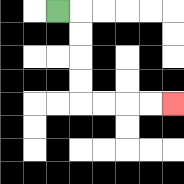{'start': '[2, 0]', 'end': '[7, 4]', 'path_directions': 'R,D,D,D,D,R,R,R,R', 'path_coordinates': '[[2, 0], [3, 0], [3, 1], [3, 2], [3, 3], [3, 4], [4, 4], [5, 4], [6, 4], [7, 4]]'}